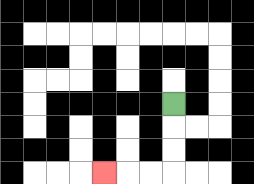{'start': '[7, 4]', 'end': '[4, 7]', 'path_directions': 'D,D,D,L,L,L', 'path_coordinates': '[[7, 4], [7, 5], [7, 6], [7, 7], [6, 7], [5, 7], [4, 7]]'}